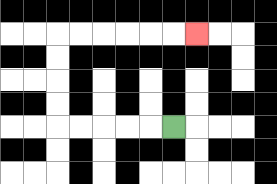{'start': '[7, 5]', 'end': '[8, 1]', 'path_directions': 'L,L,L,L,L,U,U,U,U,R,R,R,R,R,R', 'path_coordinates': '[[7, 5], [6, 5], [5, 5], [4, 5], [3, 5], [2, 5], [2, 4], [2, 3], [2, 2], [2, 1], [3, 1], [4, 1], [5, 1], [6, 1], [7, 1], [8, 1]]'}